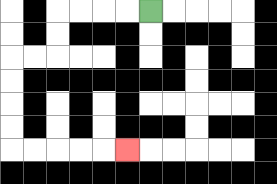{'start': '[6, 0]', 'end': '[5, 6]', 'path_directions': 'L,L,L,L,D,D,L,L,D,D,D,D,R,R,R,R,R', 'path_coordinates': '[[6, 0], [5, 0], [4, 0], [3, 0], [2, 0], [2, 1], [2, 2], [1, 2], [0, 2], [0, 3], [0, 4], [0, 5], [0, 6], [1, 6], [2, 6], [3, 6], [4, 6], [5, 6]]'}